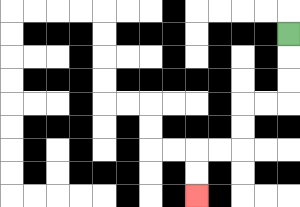{'start': '[12, 1]', 'end': '[8, 8]', 'path_directions': 'D,D,D,L,L,D,D,L,L,D,D', 'path_coordinates': '[[12, 1], [12, 2], [12, 3], [12, 4], [11, 4], [10, 4], [10, 5], [10, 6], [9, 6], [8, 6], [8, 7], [8, 8]]'}